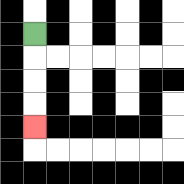{'start': '[1, 1]', 'end': '[1, 5]', 'path_directions': 'D,D,D,D', 'path_coordinates': '[[1, 1], [1, 2], [1, 3], [1, 4], [1, 5]]'}